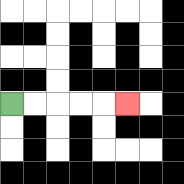{'start': '[0, 4]', 'end': '[5, 4]', 'path_directions': 'R,R,R,R,R', 'path_coordinates': '[[0, 4], [1, 4], [2, 4], [3, 4], [4, 4], [5, 4]]'}